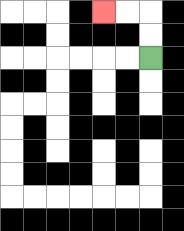{'start': '[6, 2]', 'end': '[4, 0]', 'path_directions': 'U,U,L,L', 'path_coordinates': '[[6, 2], [6, 1], [6, 0], [5, 0], [4, 0]]'}